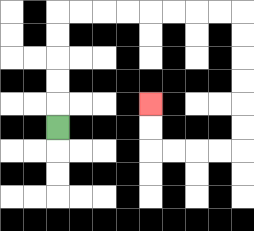{'start': '[2, 5]', 'end': '[6, 4]', 'path_directions': 'U,U,U,U,U,R,R,R,R,R,R,R,R,D,D,D,D,D,D,L,L,L,L,U,U', 'path_coordinates': '[[2, 5], [2, 4], [2, 3], [2, 2], [2, 1], [2, 0], [3, 0], [4, 0], [5, 0], [6, 0], [7, 0], [8, 0], [9, 0], [10, 0], [10, 1], [10, 2], [10, 3], [10, 4], [10, 5], [10, 6], [9, 6], [8, 6], [7, 6], [6, 6], [6, 5], [6, 4]]'}